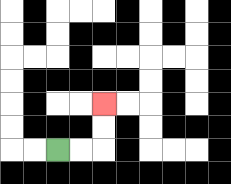{'start': '[2, 6]', 'end': '[4, 4]', 'path_directions': 'R,R,U,U', 'path_coordinates': '[[2, 6], [3, 6], [4, 6], [4, 5], [4, 4]]'}